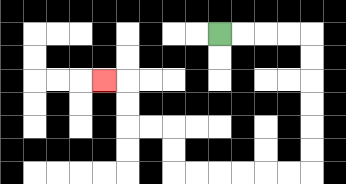{'start': '[9, 1]', 'end': '[4, 3]', 'path_directions': 'R,R,R,R,D,D,D,D,D,D,L,L,L,L,L,L,U,U,L,L,U,U,L', 'path_coordinates': '[[9, 1], [10, 1], [11, 1], [12, 1], [13, 1], [13, 2], [13, 3], [13, 4], [13, 5], [13, 6], [13, 7], [12, 7], [11, 7], [10, 7], [9, 7], [8, 7], [7, 7], [7, 6], [7, 5], [6, 5], [5, 5], [5, 4], [5, 3], [4, 3]]'}